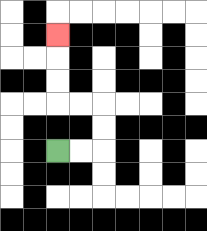{'start': '[2, 6]', 'end': '[2, 1]', 'path_directions': 'R,R,U,U,L,L,U,U,U', 'path_coordinates': '[[2, 6], [3, 6], [4, 6], [4, 5], [4, 4], [3, 4], [2, 4], [2, 3], [2, 2], [2, 1]]'}